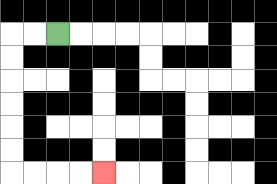{'start': '[2, 1]', 'end': '[4, 7]', 'path_directions': 'L,L,D,D,D,D,D,D,R,R,R,R', 'path_coordinates': '[[2, 1], [1, 1], [0, 1], [0, 2], [0, 3], [0, 4], [0, 5], [0, 6], [0, 7], [1, 7], [2, 7], [3, 7], [4, 7]]'}